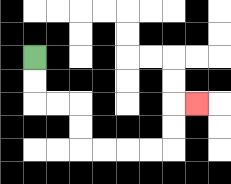{'start': '[1, 2]', 'end': '[8, 4]', 'path_directions': 'D,D,R,R,D,D,R,R,R,R,U,U,R', 'path_coordinates': '[[1, 2], [1, 3], [1, 4], [2, 4], [3, 4], [3, 5], [3, 6], [4, 6], [5, 6], [6, 6], [7, 6], [7, 5], [7, 4], [8, 4]]'}